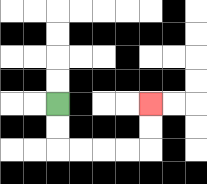{'start': '[2, 4]', 'end': '[6, 4]', 'path_directions': 'D,D,R,R,R,R,U,U', 'path_coordinates': '[[2, 4], [2, 5], [2, 6], [3, 6], [4, 6], [5, 6], [6, 6], [6, 5], [6, 4]]'}